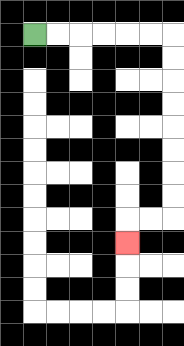{'start': '[1, 1]', 'end': '[5, 10]', 'path_directions': 'R,R,R,R,R,R,D,D,D,D,D,D,D,D,L,L,D', 'path_coordinates': '[[1, 1], [2, 1], [3, 1], [4, 1], [5, 1], [6, 1], [7, 1], [7, 2], [7, 3], [7, 4], [7, 5], [7, 6], [7, 7], [7, 8], [7, 9], [6, 9], [5, 9], [5, 10]]'}